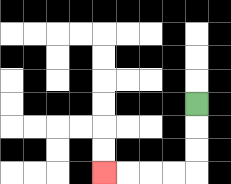{'start': '[8, 4]', 'end': '[4, 7]', 'path_directions': 'D,D,D,L,L,L,L', 'path_coordinates': '[[8, 4], [8, 5], [8, 6], [8, 7], [7, 7], [6, 7], [5, 7], [4, 7]]'}